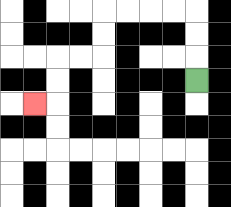{'start': '[8, 3]', 'end': '[1, 4]', 'path_directions': 'U,U,U,L,L,L,L,D,D,L,L,D,D,L', 'path_coordinates': '[[8, 3], [8, 2], [8, 1], [8, 0], [7, 0], [6, 0], [5, 0], [4, 0], [4, 1], [4, 2], [3, 2], [2, 2], [2, 3], [2, 4], [1, 4]]'}